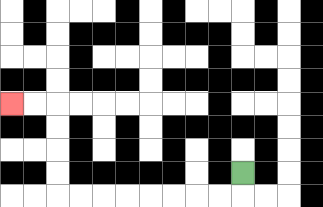{'start': '[10, 7]', 'end': '[0, 4]', 'path_directions': 'D,L,L,L,L,L,L,L,L,U,U,U,U,L,L', 'path_coordinates': '[[10, 7], [10, 8], [9, 8], [8, 8], [7, 8], [6, 8], [5, 8], [4, 8], [3, 8], [2, 8], [2, 7], [2, 6], [2, 5], [2, 4], [1, 4], [0, 4]]'}